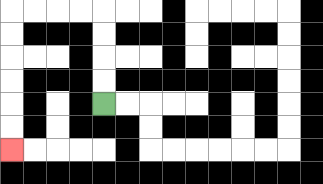{'start': '[4, 4]', 'end': '[0, 6]', 'path_directions': 'U,U,U,U,L,L,L,L,D,D,D,D,D,D', 'path_coordinates': '[[4, 4], [4, 3], [4, 2], [4, 1], [4, 0], [3, 0], [2, 0], [1, 0], [0, 0], [0, 1], [0, 2], [0, 3], [0, 4], [0, 5], [0, 6]]'}